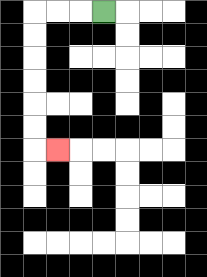{'start': '[4, 0]', 'end': '[2, 6]', 'path_directions': 'L,L,L,D,D,D,D,D,D,R', 'path_coordinates': '[[4, 0], [3, 0], [2, 0], [1, 0], [1, 1], [1, 2], [1, 3], [1, 4], [1, 5], [1, 6], [2, 6]]'}